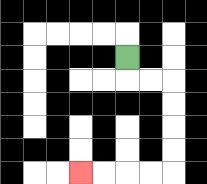{'start': '[5, 2]', 'end': '[3, 7]', 'path_directions': 'D,R,R,D,D,D,D,L,L,L,L', 'path_coordinates': '[[5, 2], [5, 3], [6, 3], [7, 3], [7, 4], [7, 5], [7, 6], [7, 7], [6, 7], [5, 7], [4, 7], [3, 7]]'}